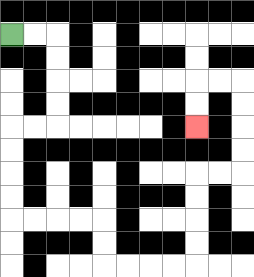{'start': '[0, 1]', 'end': '[8, 5]', 'path_directions': 'R,R,D,D,D,D,L,L,D,D,D,D,R,R,R,R,D,D,R,R,R,R,U,U,U,U,R,R,U,U,U,U,L,L,D,D', 'path_coordinates': '[[0, 1], [1, 1], [2, 1], [2, 2], [2, 3], [2, 4], [2, 5], [1, 5], [0, 5], [0, 6], [0, 7], [0, 8], [0, 9], [1, 9], [2, 9], [3, 9], [4, 9], [4, 10], [4, 11], [5, 11], [6, 11], [7, 11], [8, 11], [8, 10], [8, 9], [8, 8], [8, 7], [9, 7], [10, 7], [10, 6], [10, 5], [10, 4], [10, 3], [9, 3], [8, 3], [8, 4], [8, 5]]'}